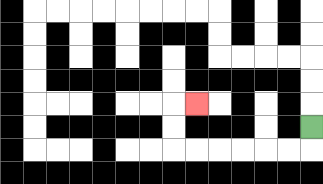{'start': '[13, 5]', 'end': '[8, 4]', 'path_directions': 'D,L,L,L,L,L,L,U,U,R', 'path_coordinates': '[[13, 5], [13, 6], [12, 6], [11, 6], [10, 6], [9, 6], [8, 6], [7, 6], [7, 5], [7, 4], [8, 4]]'}